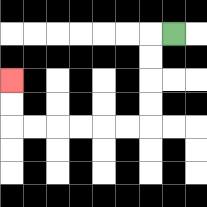{'start': '[7, 1]', 'end': '[0, 3]', 'path_directions': 'L,D,D,D,D,L,L,L,L,L,L,U,U', 'path_coordinates': '[[7, 1], [6, 1], [6, 2], [6, 3], [6, 4], [6, 5], [5, 5], [4, 5], [3, 5], [2, 5], [1, 5], [0, 5], [0, 4], [0, 3]]'}